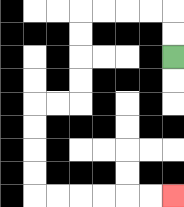{'start': '[7, 2]', 'end': '[7, 8]', 'path_directions': 'U,U,L,L,L,L,D,D,D,D,L,L,D,D,D,D,R,R,R,R,R,R', 'path_coordinates': '[[7, 2], [7, 1], [7, 0], [6, 0], [5, 0], [4, 0], [3, 0], [3, 1], [3, 2], [3, 3], [3, 4], [2, 4], [1, 4], [1, 5], [1, 6], [1, 7], [1, 8], [2, 8], [3, 8], [4, 8], [5, 8], [6, 8], [7, 8]]'}